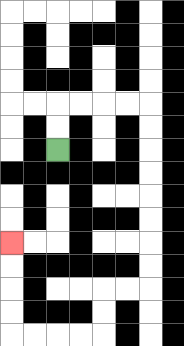{'start': '[2, 6]', 'end': '[0, 10]', 'path_directions': 'U,U,R,R,R,R,D,D,D,D,D,D,D,D,L,L,D,D,L,L,L,L,U,U,U,U', 'path_coordinates': '[[2, 6], [2, 5], [2, 4], [3, 4], [4, 4], [5, 4], [6, 4], [6, 5], [6, 6], [6, 7], [6, 8], [6, 9], [6, 10], [6, 11], [6, 12], [5, 12], [4, 12], [4, 13], [4, 14], [3, 14], [2, 14], [1, 14], [0, 14], [0, 13], [0, 12], [0, 11], [0, 10]]'}